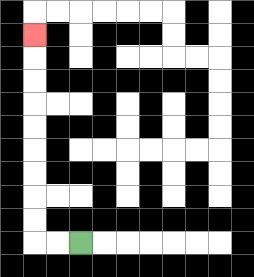{'start': '[3, 10]', 'end': '[1, 1]', 'path_directions': 'L,L,U,U,U,U,U,U,U,U,U', 'path_coordinates': '[[3, 10], [2, 10], [1, 10], [1, 9], [1, 8], [1, 7], [1, 6], [1, 5], [1, 4], [1, 3], [1, 2], [1, 1]]'}